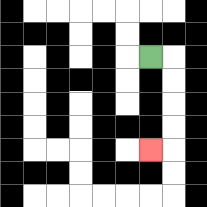{'start': '[6, 2]', 'end': '[6, 6]', 'path_directions': 'R,D,D,D,D,L', 'path_coordinates': '[[6, 2], [7, 2], [7, 3], [7, 4], [7, 5], [7, 6], [6, 6]]'}